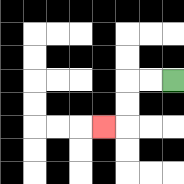{'start': '[7, 3]', 'end': '[4, 5]', 'path_directions': 'L,L,D,D,L', 'path_coordinates': '[[7, 3], [6, 3], [5, 3], [5, 4], [5, 5], [4, 5]]'}